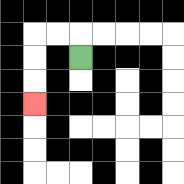{'start': '[3, 2]', 'end': '[1, 4]', 'path_directions': 'U,L,L,D,D,D', 'path_coordinates': '[[3, 2], [3, 1], [2, 1], [1, 1], [1, 2], [1, 3], [1, 4]]'}